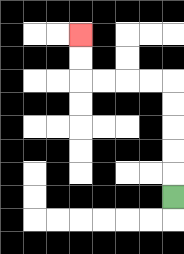{'start': '[7, 8]', 'end': '[3, 1]', 'path_directions': 'U,U,U,U,U,L,L,L,L,U,U', 'path_coordinates': '[[7, 8], [7, 7], [7, 6], [7, 5], [7, 4], [7, 3], [6, 3], [5, 3], [4, 3], [3, 3], [3, 2], [3, 1]]'}